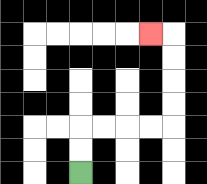{'start': '[3, 7]', 'end': '[6, 1]', 'path_directions': 'U,U,R,R,R,R,U,U,U,U,L', 'path_coordinates': '[[3, 7], [3, 6], [3, 5], [4, 5], [5, 5], [6, 5], [7, 5], [7, 4], [7, 3], [7, 2], [7, 1], [6, 1]]'}